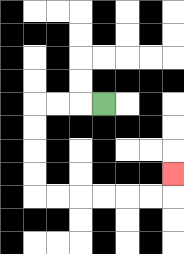{'start': '[4, 4]', 'end': '[7, 7]', 'path_directions': 'L,L,L,D,D,D,D,R,R,R,R,R,R,U', 'path_coordinates': '[[4, 4], [3, 4], [2, 4], [1, 4], [1, 5], [1, 6], [1, 7], [1, 8], [2, 8], [3, 8], [4, 8], [5, 8], [6, 8], [7, 8], [7, 7]]'}